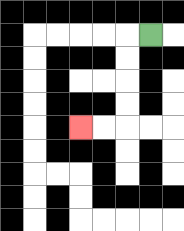{'start': '[6, 1]', 'end': '[3, 5]', 'path_directions': 'L,D,D,D,D,L,L', 'path_coordinates': '[[6, 1], [5, 1], [5, 2], [5, 3], [5, 4], [5, 5], [4, 5], [3, 5]]'}